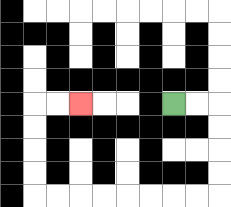{'start': '[7, 4]', 'end': '[3, 4]', 'path_directions': 'R,R,D,D,D,D,L,L,L,L,L,L,L,L,U,U,U,U,R,R', 'path_coordinates': '[[7, 4], [8, 4], [9, 4], [9, 5], [9, 6], [9, 7], [9, 8], [8, 8], [7, 8], [6, 8], [5, 8], [4, 8], [3, 8], [2, 8], [1, 8], [1, 7], [1, 6], [1, 5], [1, 4], [2, 4], [3, 4]]'}